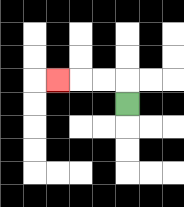{'start': '[5, 4]', 'end': '[2, 3]', 'path_directions': 'U,L,L,L', 'path_coordinates': '[[5, 4], [5, 3], [4, 3], [3, 3], [2, 3]]'}